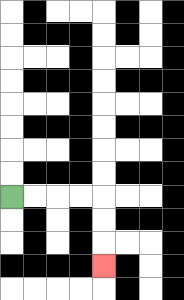{'start': '[0, 8]', 'end': '[4, 11]', 'path_directions': 'R,R,R,R,D,D,D', 'path_coordinates': '[[0, 8], [1, 8], [2, 8], [3, 8], [4, 8], [4, 9], [4, 10], [4, 11]]'}